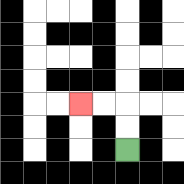{'start': '[5, 6]', 'end': '[3, 4]', 'path_directions': 'U,U,L,L', 'path_coordinates': '[[5, 6], [5, 5], [5, 4], [4, 4], [3, 4]]'}